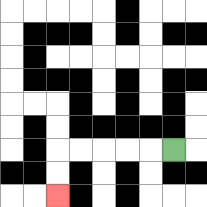{'start': '[7, 6]', 'end': '[2, 8]', 'path_directions': 'L,L,L,L,L,D,D', 'path_coordinates': '[[7, 6], [6, 6], [5, 6], [4, 6], [3, 6], [2, 6], [2, 7], [2, 8]]'}